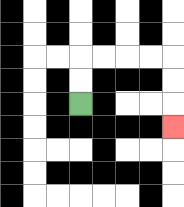{'start': '[3, 4]', 'end': '[7, 5]', 'path_directions': 'U,U,R,R,R,R,D,D,D', 'path_coordinates': '[[3, 4], [3, 3], [3, 2], [4, 2], [5, 2], [6, 2], [7, 2], [7, 3], [7, 4], [7, 5]]'}